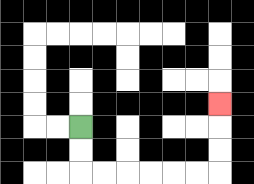{'start': '[3, 5]', 'end': '[9, 4]', 'path_directions': 'D,D,R,R,R,R,R,R,U,U,U', 'path_coordinates': '[[3, 5], [3, 6], [3, 7], [4, 7], [5, 7], [6, 7], [7, 7], [8, 7], [9, 7], [9, 6], [9, 5], [9, 4]]'}